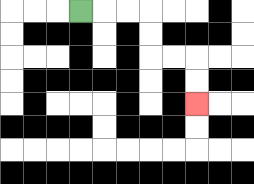{'start': '[3, 0]', 'end': '[8, 4]', 'path_directions': 'R,R,R,D,D,R,R,D,D', 'path_coordinates': '[[3, 0], [4, 0], [5, 0], [6, 0], [6, 1], [6, 2], [7, 2], [8, 2], [8, 3], [8, 4]]'}